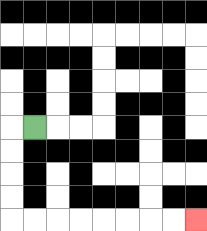{'start': '[1, 5]', 'end': '[8, 9]', 'path_directions': 'L,D,D,D,D,R,R,R,R,R,R,R,R', 'path_coordinates': '[[1, 5], [0, 5], [0, 6], [0, 7], [0, 8], [0, 9], [1, 9], [2, 9], [3, 9], [4, 9], [5, 9], [6, 9], [7, 9], [8, 9]]'}